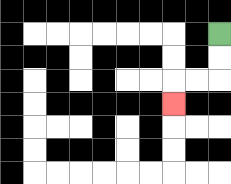{'start': '[9, 1]', 'end': '[7, 4]', 'path_directions': 'D,D,L,L,D', 'path_coordinates': '[[9, 1], [9, 2], [9, 3], [8, 3], [7, 3], [7, 4]]'}